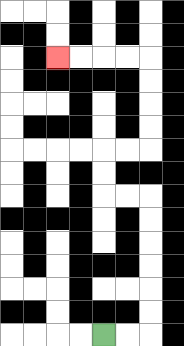{'start': '[4, 14]', 'end': '[2, 2]', 'path_directions': 'R,R,U,U,U,U,U,U,L,L,U,U,R,R,U,U,U,U,L,L,L,L', 'path_coordinates': '[[4, 14], [5, 14], [6, 14], [6, 13], [6, 12], [6, 11], [6, 10], [6, 9], [6, 8], [5, 8], [4, 8], [4, 7], [4, 6], [5, 6], [6, 6], [6, 5], [6, 4], [6, 3], [6, 2], [5, 2], [4, 2], [3, 2], [2, 2]]'}